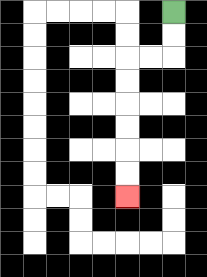{'start': '[7, 0]', 'end': '[5, 8]', 'path_directions': 'D,D,L,L,D,D,D,D,D,D', 'path_coordinates': '[[7, 0], [7, 1], [7, 2], [6, 2], [5, 2], [5, 3], [5, 4], [5, 5], [5, 6], [5, 7], [5, 8]]'}